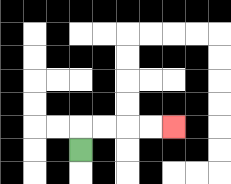{'start': '[3, 6]', 'end': '[7, 5]', 'path_directions': 'U,R,R,R,R', 'path_coordinates': '[[3, 6], [3, 5], [4, 5], [5, 5], [6, 5], [7, 5]]'}